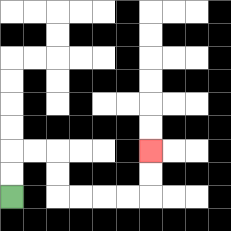{'start': '[0, 8]', 'end': '[6, 6]', 'path_directions': 'U,U,R,R,D,D,R,R,R,R,U,U', 'path_coordinates': '[[0, 8], [0, 7], [0, 6], [1, 6], [2, 6], [2, 7], [2, 8], [3, 8], [4, 8], [5, 8], [6, 8], [6, 7], [6, 6]]'}